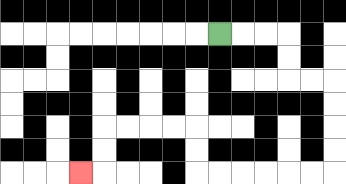{'start': '[9, 1]', 'end': '[3, 7]', 'path_directions': 'R,R,R,D,D,R,R,D,D,D,D,L,L,L,L,L,L,U,U,L,L,L,L,D,D,L', 'path_coordinates': '[[9, 1], [10, 1], [11, 1], [12, 1], [12, 2], [12, 3], [13, 3], [14, 3], [14, 4], [14, 5], [14, 6], [14, 7], [13, 7], [12, 7], [11, 7], [10, 7], [9, 7], [8, 7], [8, 6], [8, 5], [7, 5], [6, 5], [5, 5], [4, 5], [4, 6], [4, 7], [3, 7]]'}